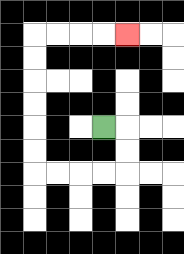{'start': '[4, 5]', 'end': '[5, 1]', 'path_directions': 'R,D,D,L,L,L,L,U,U,U,U,U,U,R,R,R,R', 'path_coordinates': '[[4, 5], [5, 5], [5, 6], [5, 7], [4, 7], [3, 7], [2, 7], [1, 7], [1, 6], [1, 5], [1, 4], [1, 3], [1, 2], [1, 1], [2, 1], [3, 1], [4, 1], [5, 1]]'}